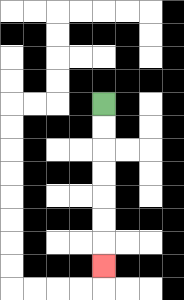{'start': '[4, 4]', 'end': '[4, 11]', 'path_directions': 'D,D,D,D,D,D,D', 'path_coordinates': '[[4, 4], [4, 5], [4, 6], [4, 7], [4, 8], [4, 9], [4, 10], [4, 11]]'}